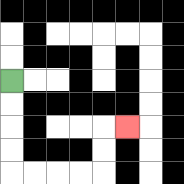{'start': '[0, 3]', 'end': '[5, 5]', 'path_directions': 'D,D,D,D,R,R,R,R,U,U,R', 'path_coordinates': '[[0, 3], [0, 4], [0, 5], [0, 6], [0, 7], [1, 7], [2, 7], [3, 7], [4, 7], [4, 6], [4, 5], [5, 5]]'}